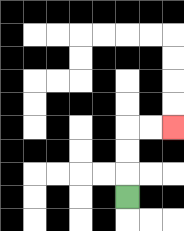{'start': '[5, 8]', 'end': '[7, 5]', 'path_directions': 'U,U,U,R,R', 'path_coordinates': '[[5, 8], [5, 7], [5, 6], [5, 5], [6, 5], [7, 5]]'}